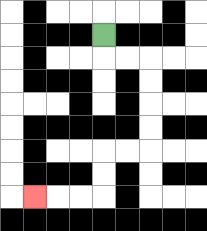{'start': '[4, 1]', 'end': '[1, 8]', 'path_directions': 'D,R,R,D,D,D,D,L,L,D,D,L,L,L', 'path_coordinates': '[[4, 1], [4, 2], [5, 2], [6, 2], [6, 3], [6, 4], [6, 5], [6, 6], [5, 6], [4, 6], [4, 7], [4, 8], [3, 8], [2, 8], [1, 8]]'}